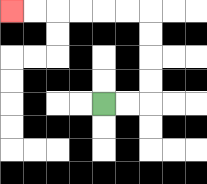{'start': '[4, 4]', 'end': '[0, 0]', 'path_directions': 'R,R,U,U,U,U,L,L,L,L,L,L', 'path_coordinates': '[[4, 4], [5, 4], [6, 4], [6, 3], [6, 2], [6, 1], [6, 0], [5, 0], [4, 0], [3, 0], [2, 0], [1, 0], [0, 0]]'}